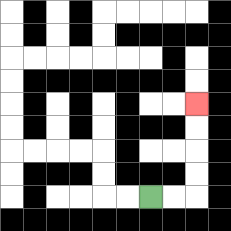{'start': '[6, 8]', 'end': '[8, 4]', 'path_directions': 'R,R,U,U,U,U', 'path_coordinates': '[[6, 8], [7, 8], [8, 8], [8, 7], [8, 6], [8, 5], [8, 4]]'}